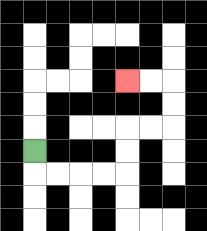{'start': '[1, 6]', 'end': '[5, 3]', 'path_directions': 'D,R,R,R,R,U,U,R,R,U,U,L,L', 'path_coordinates': '[[1, 6], [1, 7], [2, 7], [3, 7], [4, 7], [5, 7], [5, 6], [5, 5], [6, 5], [7, 5], [7, 4], [7, 3], [6, 3], [5, 3]]'}